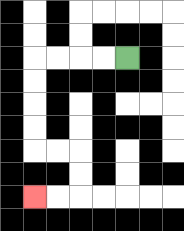{'start': '[5, 2]', 'end': '[1, 8]', 'path_directions': 'L,L,L,L,D,D,D,D,R,R,D,D,L,L', 'path_coordinates': '[[5, 2], [4, 2], [3, 2], [2, 2], [1, 2], [1, 3], [1, 4], [1, 5], [1, 6], [2, 6], [3, 6], [3, 7], [3, 8], [2, 8], [1, 8]]'}